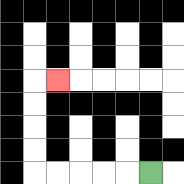{'start': '[6, 7]', 'end': '[2, 3]', 'path_directions': 'L,L,L,L,L,U,U,U,U,R', 'path_coordinates': '[[6, 7], [5, 7], [4, 7], [3, 7], [2, 7], [1, 7], [1, 6], [1, 5], [1, 4], [1, 3], [2, 3]]'}